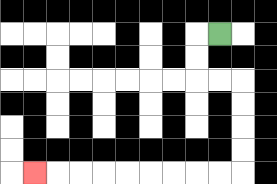{'start': '[9, 1]', 'end': '[1, 7]', 'path_directions': 'L,D,D,R,R,D,D,D,D,L,L,L,L,L,L,L,L,L', 'path_coordinates': '[[9, 1], [8, 1], [8, 2], [8, 3], [9, 3], [10, 3], [10, 4], [10, 5], [10, 6], [10, 7], [9, 7], [8, 7], [7, 7], [6, 7], [5, 7], [4, 7], [3, 7], [2, 7], [1, 7]]'}